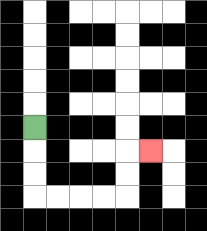{'start': '[1, 5]', 'end': '[6, 6]', 'path_directions': 'D,D,D,R,R,R,R,U,U,R', 'path_coordinates': '[[1, 5], [1, 6], [1, 7], [1, 8], [2, 8], [3, 8], [4, 8], [5, 8], [5, 7], [5, 6], [6, 6]]'}